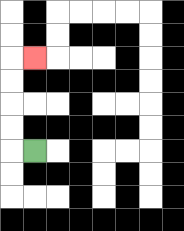{'start': '[1, 6]', 'end': '[1, 2]', 'path_directions': 'L,U,U,U,U,R', 'path_coordinates': '[[1, 6], [0, 6], [0, 5], [0, 4], [0, 3], [0, 2], [1, 2]]'}